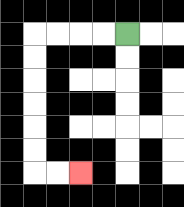{'start': '[5, 1]', 'end': '[3, 7]', 'path_directions': 'L,L,L,L,D,D,D,D,D,D,R,R', 'path_coordinates': '[[5, 1], [4, 1], [3, 1], [2, 1], [1, 1], [1, 2], [1, 3], [1, 4], [1, 5], [1, 6], [1, 7], [2, 7], [3, 7]]'}